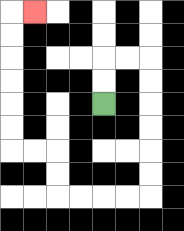{'start': '[4, 4]', 'end': '[1, 0]', 'path_directions': 'U,U,R,R,D,D,D,D,D,D,L,L,L,L,U,U,L,L,U,U,U,U,U,U,R', 'path_coordinates': '[[4, 4], [4, 3], [4, 2], [5, 2], [6, 2], [6, 3], [6, 4], [6, 5], [6, 6], [6, 7], [6, 8], [5, 8], [4, 8], [3, 8], [2, 8], [2, 7], [2, 6], [1, 6], [0, 6], [0, 5], [0, 4], [0, 3], [0, 2], [0, 1], [0, 0], [1, 0]]'}